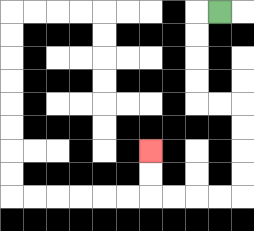{'start': '[9, 0]', 'end': '[6, 6]', 'path_directions': 'L,D,D,D,D,R,R,D,D,D,D,L,L,L,L,U,U', 'path_coordinates': '[[9, 0], [8, 0], [8, 1], [8, 2], [8, 3], [8, 4], [9, 4], [10, 4], [10, 5], [10, 6], [10, 7], [10, 8], [9, 8], [8, 8], [7, 8], [6, 8], [6, 7], [6, 6]]'}